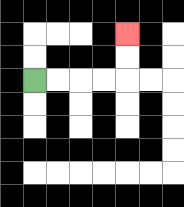{'start': '[1, 3]', 'end': '[5, 1]', 'path_directions': 'R,R,R,R,U,U', 'path_coordinates': '[[1, 3], [2, 3], [3, 3], [4, 3], [5, 3], [5, 2], [5, 1]]'}